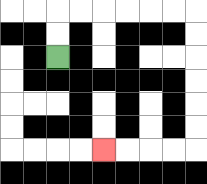{'start': '[2, 2]', 'end': '[4, 6]', 'path_directions': 'U,U,R,R,R,R,R,R,D,D,D,D,D,D,L,L,L,L', 'path_coordinates': '[[2, 2], [2, 1], [2, 0], [3, 0], [4, 0], [5, 0], [6, 0], [7, 0], [8, 0], [8, 1], [8, 2], [8, 3], [8, 4], [8, 5], [8, 6], [7, 6], [6, 6], [5, 6], [4, 6]]'}